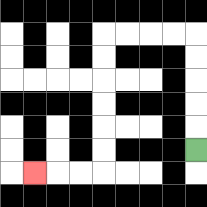{'start': '[8, 6]', 'end': '[1, 7]', 'path_directions': 'U,U,U,U,U,L,L,L,L,D,D,D,D,D,D,L,L,L', 'path_coordinates': '[[8, 6], [8, 5], [8, 4], [8, 3], [8, 2], [8, 1], [7, 1], [6, 1], [5, 1], [4, 1], [4, 2], [4, 3], [4, 4], [4, 5], [4, 6], [4, 7], [3, 7], [2, 7], [1, 7]]'}